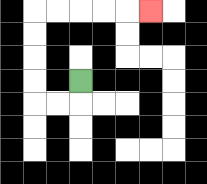{'start': '[3, 3]', 'end': '[6, 0]', 'path_directions': 'D,L,L,U,U,U,U,R,R,R,R,R', 'path_coordinates': '[[3, 3], [3, 4], [2, 4], [1, 4], [1, 3], [1, 2], [1, 1], [1, 0], [2, 0], [3, 0], [4, 0], [5, 0], [6, 0]]'}